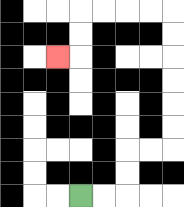{'start': '[3, 8]', 'end': '[2, 2]', 'path_directions': 'R,R,U,U,R,R,U,U,U,U,U,U,L,L,L,L,D,D,L', 'path_coordinates': '[[3, 8], [4, 8], [5, 8], [5, 7], [5, 6], [6, 6], [7, 6], [7, 5], [7, 4], [7, 3], [7, 2], [7, 1], [7, 0], [6, 0], [5, 0], [4, 0], [3, 0], [3, 1], [3, 2], [2, 2]]'}